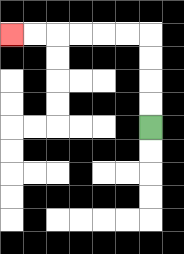{'start': '[6, 5]', 'end': '[0, 1]', 'path_directions': 'U,U,U,U,L,L,L,L,L,L', 'path_coordinates': '[[6, 5], [6, 4], [6, 3], [6, 2], [6, 1], [5, 1], [4, 1], [3, 1], [2, 1], [1, 1], [0, 1]]'}